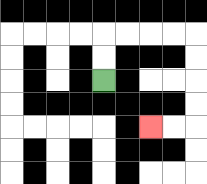{'start': '[4, 3]', 'end': '[6, 5]', 'path_directions': 'U,U,R,R,R,R,D,D,D,D,L,L', 'path_coordinates': '[[4, 3], [4, 2], [4, 1], [5, 1], [6, 1], [7, 1], [8, 1], [8, 2], [8, 3], [8, 4], [8, 5], [7, 5], [6, 5]]'}